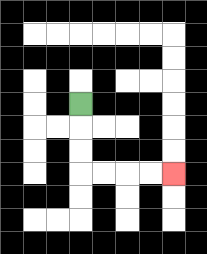{'start': '[3, 4]', 'end': '[7, 7]', 'path_directions': 'D,D,D,R,R,R,R', 'path_coordinates': '[[3, 4], [3, 5], [3, 6], [3, 7], [4, 7], [5, 7], [6, 7], [7, 7]]'}